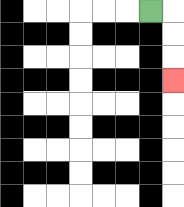{'start': '[6, 0]', 'end': '[7, 3]', 'path_directions': 'R,D,D,D', 'path_coordinates': '[[6, 0], [7, 0], [7, 1], [7, 2], [7, 3]]'}